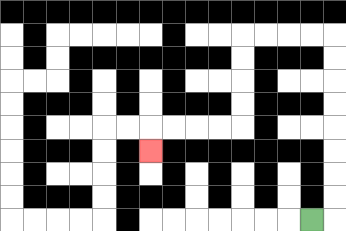{'start': '[13, 9]', 'end': '[6, 6]', 'path_directions': 'R,U,U,U,U,U,U,U,U,L,L,L,L,D,D,D,D,L,L,L,L,D', 'path_coordinates': '[[13, 9], [14, 9], [14, 8], [14, 7], [14, 6], [14, 5], [14, 4], [14, 3], [14, 2], [14, 1], [13, 1], [12, 1], [11, 1], [10, 1], [10, 2], [10, 3], [10, 4], [10, 5], [9, 5], [8, 5], [7, 5], [6, 5], [6, 6]]'}